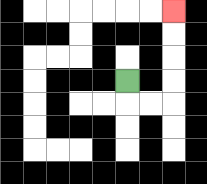{'start': '[5, 3]', 'end': '[7, 0]', 'path_directions': 'D,R,R,U,U,U,U', 'path_coordinates': '[[5, 3], [5, 4], [6, 4], [7, 4], [7, 3], [7, 2], [7, 1], [7, 0]]'}